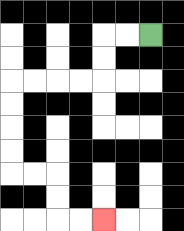{'start': '[6, 1]', 'end': '[4, 9]', 'path_directions': 'L,L,D,D,L,L,L,L,D,D,D,D,R,R,D,D,R,R', 'path_coordinates': '[[6, 1], [5, 1], [4, 1], [4, 2], [4, 3], [3, 3], [2, 3], [1, 3], [0, 3], [0, 4], [0, 5], [0, 6], [0, 7], [1, 7], [2, 7], [2, 8], [2, 9], [3, 9], [4, 9]]'}